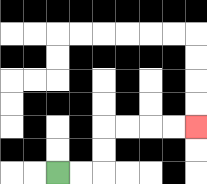{'start': '[2, 7]', 'end': '[8, 5]', 'path_directions': 'R,R,U,U,R,R,R,R', 'path_coordinates': '[[2, 7], [3, 7], [4, 7], [4, 6], [4, 5], [5, 5], [6, 5], [7, 5], [8, 5]]'}